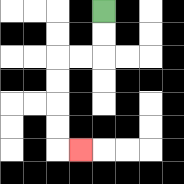{'start': '[4, 0]', 'end': '[3, 6]', 'path_directions': 'D,D,L,L,D,D,D,D,R', 'path_coordinates': '[[4, 0], [4, 1], [4, 2], [3, 2], [2, 2], [2, 3], [2, 4], [2, 5], [2, 6], [3, 6]]'}